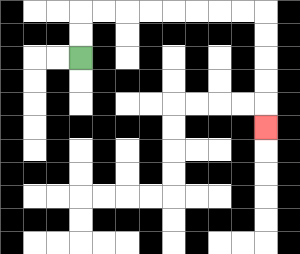{'start': '[3, 2]', 'end': '[11, 5]', 'path_directions': 'U,U,R,R,R,R,R,R,R,R,D,D,D,D,D', 'path_coordinates': '[[3, 2], [3, 1], [3, 0], [4, 0], [5, 0], [6, 0], [7, 0], [8, 0], [9, 0], [10, 0], [11, 0], [11, 1], [11, 2], [11, 3], [11, 4], [11, 5]]'}